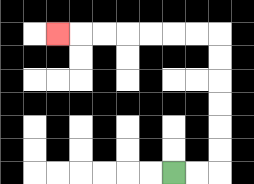{'start': '[7, 7]', 'end': '[2, 1]', 'path_directions': 'R,R,U,U,U,U,U,U,L,L,L,L,L,L,L', 'path_coordinates': '[[7, 7], [8, 7], [9, 7], [9, 6], [9, 5], [9, 4], [9, 3], [9, 2], [9, 1], [8, 1], [7, 1], [6, 1], [5, 1], [4, 1], [3, 1], [2, 1]]'}